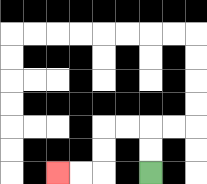{'start': '[6, 7]', 'end': '[2, 7]', 'path_directions': 'U,U,L,L,D,D,L,L', 'path_coordinates': '[[6, 7], [6, 6], [6, 5], [5, 5], [4, 5], [4, 6], [4, 7], [3, 7], [2, 7]]'}